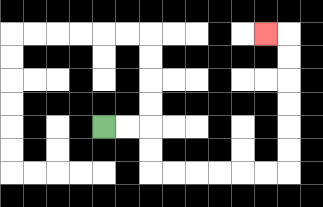{'start': '[4, 5]', 'end': '[11, 1]', 'path_directions': 'R,R,D,D,R,R,R,R,R,R,U,U,U,U,U,U,L', 'path_coordinates': '[[4, 5], [5, 5], [6, 5], [6, 6], [6, 7], [7, 7], [8, 7], [9, 7], [10, 7], [11, 7], [12, 7], [12, 6], [12, 5], [12, 4], [12, 3], [12, 2], [12, 1], [11, 1]]'}